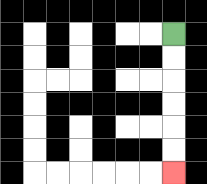{'start': '[7, 1]', 'end': '[7, 7]', 'path_directions': 'D,D,D,D,D,D', 'path_coordinates': '[[7, 1], [7, 2], [7, 3], [7, 4], [7, 5], [7, 6], [7, 7]]'}